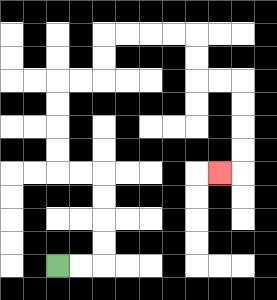{'start': '[2, 11]', 'end': '[9, 7]', 'path_directions': 'R,R,U,U,U,U,L,L,U,U,U,U,R,R,U,U,R,R,R,R,D,D,R,R,D,D,D,D,L', 'path_coordinates': '[[2, 11], [3, 11], [4, 11], [4, 10], [4, 9], [4, 8], [4, 7], [3, 7], [2, 7], [2, 6], [2, 5], [2, 4], [2, 3], [3, 3], [4, 3], [4, 2], [4, 1], [5, 1], [6, 1], [7, 1], [8, 1], [8, 2], [8, 3], [9, 3], [10, 3], [10, 4], [10, 5], [10, 6], [10, 7], [9, 7]]'}